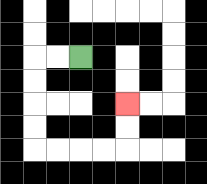{'start': '[3, 2]', 'end': '[5, 4]', 'path_directions': 'L,L,D,D,D,D,R,R,R,R,U,U', 'path_coordinates': '[[3, 2], [2, 2], [1, 2], [1, 3], [1, 4], [1, 5], [1, 6], [2, 6], [3, 6], [4, 6], [5, 6], [5, 5], [5, 4]]'}